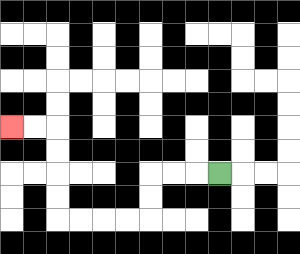{'start': '[9, 7]', 'end': '[0, 5]', 'path_directions': 'L,L,L,D,D,L,L,L,L,U,U,U,U,L,L', 'path_coordinates': '[[9, 7], [8, 7], [7, 7], [6, 7], [6, 8], [6, 9], [5, 9], [4, 9], [3, 9], [2, 9], [2, 8], [2, 7], [2, 6], [2, 5], [1, 5], [0, 5]]'}